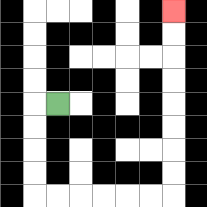{'start': '[2, 4]', 'end': '[7, 0]', 'path_directions': 'L,D,D,D,D,R,R,R,R,R,R,U,U,U,U,U,U,U,U', 'path_coordinates': '[[2, 4], [1, 4], [1, 5], [1, 6], [1, 7], [1, 8], [2, 8], [3, 8], [4, 8], [5, 8], [6, 8], [7, 8], [7, 7], [7, 6], [7, 5], [7, 4], [7, 3], [7, 2], [7, 1], [7, 0]]'}